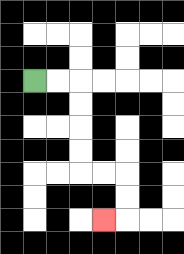{'start': '[1, 3]', 'end': '[4, 9]', 'path_directions': 'R,R,D,D,D,D,R,R,D,D,L', 'path_coordinates': '[[1, 3], [2, 3], [3, 3], [3, 4], [3, 5], [3, 6], [3, 7], [4, 7], [5, 7], [5, 8], [5, 9], [4, 9]]'}